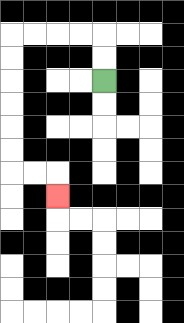{'start': '[4, 3]', 'end': '[2, 8]', 'path_directions': 'U,U,L,L,L,L,D,D,D,D,D,D,R,R,D', 'path_coordinates': '[[4, 3], [4, 2], [4, 1], [3, 1], [2, 1], [1, 1], [0, 1], [0, 2], [0, 3], [0, 4], [0, 5], [0, 6], [0, 7], [1, 7], [2, 7], [2, 8]]'}